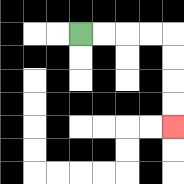{'start': '[3, 1]', 'end': '[7, 5]', 'path_directions': 'R,R,R,R,D,D,D,D', 'path_coordinates': '[[3, 1], [4, 1], [5, 1], [6, 1], [7, 1], [7, 2], [7, 3], [7, 4], [7, 5]]'}